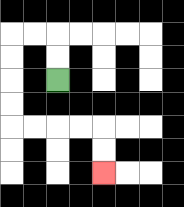{'start': '[2, 3]', 'end': '[4, 7]', 'path_directions': 'U,U,L,L,D,D,D,D,R,R,R,R,D,D', 'path_coordinates': '[[2, 3], [2, 2], [2, 1], [1, 1], [0, 1], [0, 2], [0, 3], [0, 4], [0, 5], [1, 5], [2, 5], [3, 5], [4, 5], [4, 6], [4, 7]]'}